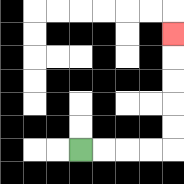{'start': '[3, 6]', 'end': '[7, 1]', 'path_directions': 'R,R,R,R,U,U,U,U,U', 'path_coordinates': '[[3, 6], [4, 6], [5, 6], [6, 6], [7, 6], [7, 5], [7, 4], [7, 3], [7, 2], [7, 1]]'}